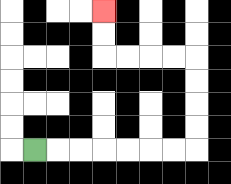{'start': '[1, 6]', 'end': '[4, 0]', 'path_directions': 'R,R,R,R,R,R,R,U,U,U,U,L,L,L,L,U,U', 'path_coordinates': '[[1, 6], [2, 6], [3, 6], [4, 6], [5, 6], [6, 6], [7, 6], [8, 6], [8, 5], [8, 4], [8, 3], [8, 2], [7, 2], [6, 2], [5, 2], [4, 2], [4, 1], [4, 0]]'}